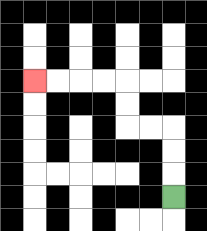{'start': '[7, 8]', 'end': '[1, 3]', 'path_directions': 'U,U,U,L,L,U,U,L,L,L,L', 'path_coordinates': '[[7, 8], [7, 7], [7, 6], [7, 5], [6, 5], [5, 5], [5, 4], [5, 3], [4, 3], [3, 3], [2, 3], [1, 3]]'}